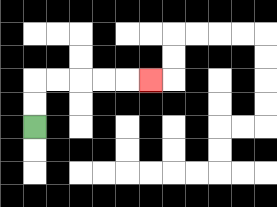{'start': '[1, 5]', 'end': '[6, 3]', 'path_directions': 'U,U,R,R,R,R,R', 'path_coordinates': '[[1, 5], [1, 4], [1, 3], [2, 3], [3, 3], [4, 3], [5, 3], [6, 3]]'}